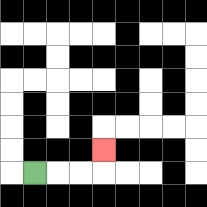{'start': '[1, 7]', 'end': '[4, 6]', 'path_directions': 'R,R,R,U', 'path_coordinates': '[[1, 7], [2, 7], [3, 7], [4, 7], [4, 6]]'}